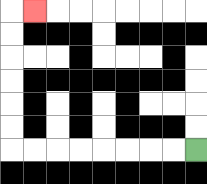{'start': '[8, 6]', 'end': '[1, 0]', 'path_directions': 'L,L,L,L,L,L,L,L,U,U,U,U,U,U,R', 'path_coordinates': '[[8, 6], [7, 6], [6, 6], [5, 6], [4, 6], [3, 6], [2, 6], [1, 6], [0, 6], [0, 5], [0, 4], [0, 3], [0, 2], [0, 1], [0, 0], [1, 0]]'}